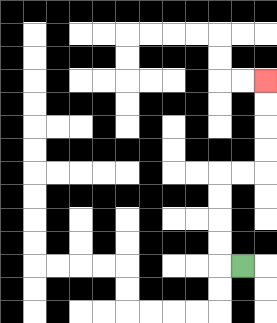{'start': '[10, 11]', 'end': '[11, 3]', 'path_directions': 'L,U,U,U,U,R,R,U,U,U,U', 'path_coordinates': '[[10, 11], [9, 11], [9, 10], [9, 9], [9, 8], [9, 7], [10, 7], [11, 7], [11, 6], [11, 5], [11, 4], [11, 3]]'}